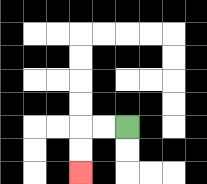{'start': '[5, 5]', 'end': '[3, 7]', 'path_directions': 'L,L,D,D', 'path_coordinates': '[[5, 5], [4, 5], [3, 5], [3, 6], [3, 7]]'}